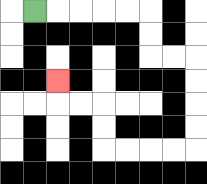{'start': '[1, 0]', 'end': '[2, 3]', 'path_directions': 'R,R,R,R,R,D,D,R,R,D,D,D,D,L,L,L,L,U,U,L,L,U', 'path_coordinates': '[[1, 0], [2, 0], [3, 0], [4, 0], [5, 0], [6, 0], [6, 1], [6, 2], [7, 2], [8, 2], [8, 3], [8, 4], [8, 5], [8, 6], [7, 6], [6, 6], [5, 6], [4, 6], [4, 5], [4, 4], [3, 4], [2, 4], [2, 3]]'}